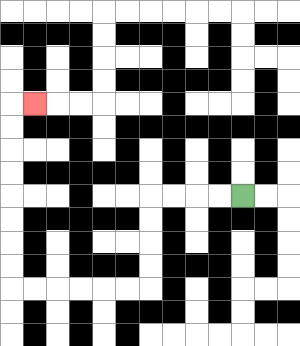{'start': '[10, 8]', 'end': '[1, 4]', 'path_directions': 'L,L,L,L,D,D,D,D,L,L,L,L,L,L,U,U,U,U,U,U,U,U,R', 'path_coordinates': '[[10, 8], [9, 8], [8, 8], [7, 8], [6, 8], [6, 9], [6, 10], [6, 11], [6, 12], [5, 12], [4, 12], [3, 12], [2, 12], [1, 12], [0, 12], [0, 11], [0, 10], [0, 9], [0, 8], [0, 7], [0, 6], [0, 5], [0, 4], [1, 4]]'}